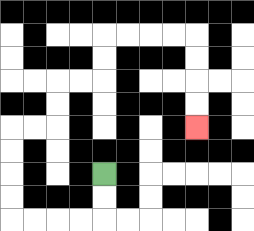{'start': '[4, 7]', 'end': '[8, 5]', 'path_directions': 'D,D,L,L,L,L,U,U,U,U,R,R,U,U,R,R,U,U,R,R,R,R,D,D,D,D', 'path_coordinates': '[[4, 7], [4, 8], [4, 9], [3, 9], [2, 9], [1, 9], [0, 9], [0, 8], [0, 7], [0, 6], [0, 5], [1, 5], [2, 5], [2, 4], [2, 3], [3, 3], [4, 3], [4, 2], [4, 1], [5, 1], [6, 1], [7, 1], [8, 1], [8, 2], [8, 3], [8, 4], [8, 5]]'}